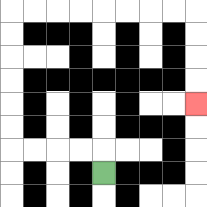{'start': '[4, 7]', 'end': '[8, 4]', 'path_directions': 'U,L,L,L,L,U,U,U,U,U,U,R,R,R,R,R,R,R,R,D,D,D,D', 'path_coordinates': '[[4, 7], [4, 6], [3, 6], [2, 6], [1, 6], [0, 6], [0, 5], [0, 4], [0, 3], [0, 2], [0, 1], [0, 0], [1, 0], [2, 0], [3, 0], [4, 0], [5, 0], [6, 0], [7, 0], [8, 0], [8, 1], [8, 2], [8, 3], [8, 4]]'}